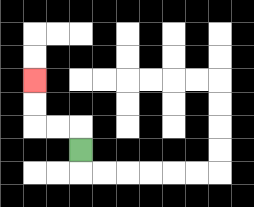{'start': '[3, 6]', 'end': '[1, 3]', 'path_directions': 'U,L,L,U,U', 'path_coordinates': '[[3, 6], [3, 5], [2, 5], [1, 5], [1, 4], [1, 3]]'}